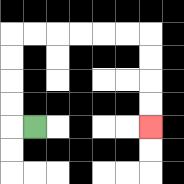{'start': '[1, 5]', 'end': '[6, 5]', 'path_directions': 'L,U,U,U,U,R,R,R,R,R,R,D,D,D,D', 'path_coordinates': '[[1, 5], [0, 5], [0, 4], [0, 3], [0, 2], [0, 1], [1, 1], [2, 1], [3, 1], [4, 1], [5, 1], [6, 1], [6, 2], [6, 3], [6, 4], [6, 5]]'}